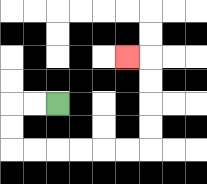{'start': '[2, 4]', 'end': '[5, 2]', 'path_directions': 'L,L,D,D,R,R,R,R,R,R,U,U,U,U,L', 'path_coordinates': '[[2, 4], [1, 4], [0, 4], [0, 5], [0, 6], [1, 6], [2, 6], [3, 6], [4, 6], [5, 6], [6, 6], [6, 5], [6, 4], [6, 3], [6, 2], [5, 2]]'}